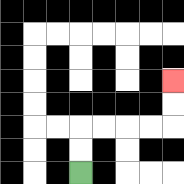{'start': '[3, 7]', 'end': '[7, 3]', 'path_directions': 'U,U,R,R,R,R,U,U', 'path_coordinates': '[[3, 7], [3, 6], [3, 5], [4, 5], [5, 5], [6, 5], [7, 5], [7, 4], [7, 3]]'}